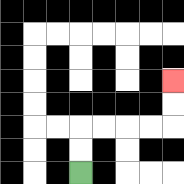{'start': '[3, 7]', 'end': '[7, 3]', 'path_directions': 'U,U,R,R,R,R,U,U', 'path_coordinates': '[[3, 7], [3, 6], [3, 5], [4, 5], [5, 5], [6, 5], [7, 5], [7, 4], [7, 3]]'}